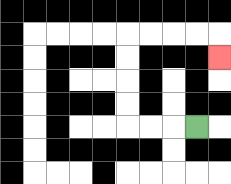{'start': '[8, 5]', 'end': '[9, 2]', 'path_directions': 'L,L,L,U,U,U,U,R,R,R,R,D', 'path_coordinates': '[[8, 5], [7, 5], [6, 5], [5, 5], [5, 4], [5, 3], [5, 2], [5, 1], [6, 1], [7, 1], [8, 1], [9, 1], [9, 2]]'}